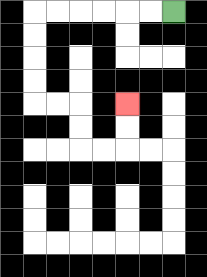{'start': '[7, 0]', 'end': '[5, 4]', 'path_directions': 'L,L,L,L,L,L,D,D,D,D,R,R,D,D,R,R,U,U', 'path_coordinates': '[[7, 0], [6, 0], [5, 0], [4, 0], [3, 0], [2, 0], [1, 0], [1, 1], [1, 2], [1, 3], [1, 4], [2, 4], [3, 4], [3, 5], [3, 6], [4, 6], [5, 6], [5, 5], [5, 4]]'}